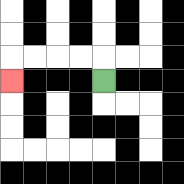{'start': '[4, 3]', 'end': '[0, 3]', 'path_directions': 'U,L,L,L,L,D', 'path_coordinates': '[[4, 3], [4, 2], [3, 2], [2, 2], [1, 2], [0, 2], [0, 3]]'}